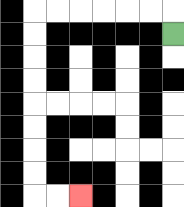{'start': '[7, 1]', 'end': '[3, 8]', 'path_directions': 'U,L,L,L,L,L,L,D,D,D,D,D,D,D,D,R,R', 'path_coordinates': '[[7, 1], [7, 0], [6, 0], [5, 0], [4, 0], [3, 0], [2, 0], [1, 0], [1, 1], [1, 2], [1, 3], [1, 4], [1, 5], [1, 6], [1, 7], [1, 8], [2, 8], [3, 8]]'}